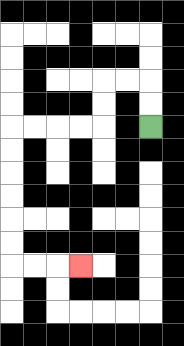{'start': '[6, 5]', 'end': '[3, 11]', 'path_directions': 'U,U,L,L,D,D,L,L,L,L,D,D,D,D,D,D,R,R,R', 'path_coordinates': '[[6, 5], [6, 4], [6, 3], [5, 3], [4, 3], [4, 4], [4, 5], [3, 5], [2, 5], [1, 5], [0, 5], [0, 6], [0, 7], [0, 8], [0, 9], [0, 10], [0, 11], [1, 11], [2, 11], [3, 11]]'}